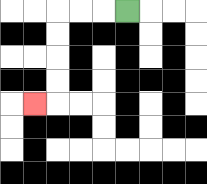{'start': '[5, 0]', 'end': '[1, 4]', 'path_directions': 'L,L,L,D,D,D,D,L', 'path_coordinates': '[[5, 0], [4, 0], [3, 0], [2, 0], [2, 1], [2, 2], [2, 3], [2, 4], [1, 4]]'}